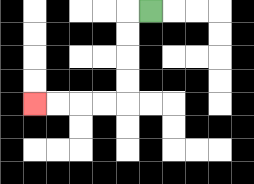{'start': '[6, 0]', 'end': '[1, 4]', 'path_directions': 'L,D,D,D,D,L,L,L,L', 'path_coordinates': '[[6, 0], [5, 0], [5, 1], [5, 2], [5, 3], [5, 4], [4, 4], [3, 4], [2, 4], [1, 4]]'}